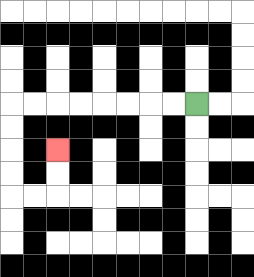{'start': '[8, 4]', 'end': '[2, 6]', 'path_directions': 'L,L,L,L,L,L,L,L,D,D,D,D,R,R,U,U', 'path_coordinates': '[[8, 4], [7, 4], [6, 4], [5, 4], [4, 4], [3, 4], [2, 4], [1, 4], [0, 4], [0, 5], [0, 6], [0, 7], [0, 8], [1, 8], [2, 8], [2, 7], [2, 6]]'}